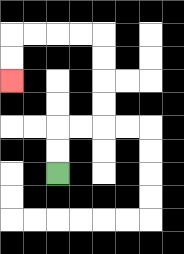{'start': '[2, 7]', 'end': '[0, 3]', 'path_directions': 'U,U,R,R,U,U,U,U,L,L,L,L,D,D', 'path_coordinates': '[[2, 7], [2, 6], [2, 5], [3, 5], [4, 5], [4, 4], [4, 3], [4, 2], [4, 1], [3, 1], [2, 1], [1, 1], [0, 1], [0, 2], [0, 3]]'}